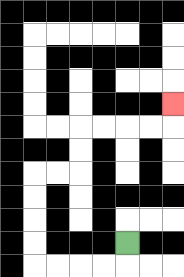{'start': '[5, 10]', 'end': '[7, 4]', 'path_directions': 'D,L,L,L,L,U,U,U,U,R,R,U,U,R,R,R,R,U', 'path_coordinates': '[[5, 10], [5, 11], [4, 11], [3, 11], [2, 11], [1, 11], [1, 10], [1, 9], [1, 8], [1, 7], [2, 7], [3, 7], [3, 6], [3, 5], [4, 5], [5, 5], [6, 5], [7, 5], [7, 4]]'}